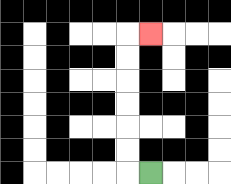{'start': '[6, 7]', 'end': '[6, 1]', 'path_directions': 'L,U,U,U,U,U,U,R', 'path_coordinates': '[[6, 7], [5, 7], [5, 6], [5, 5], [5, 4], [5, 3], [5, 2], [5, 1], [6, 1]]'}